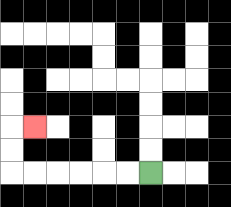{'start': '[6, 7]', 'end': '[1, 5]', 'path_directions': 'L,L,L,L,L,L,U,U,R', 'path_coordinates': '[[6, 7], [5, 7], [4, 7], [3, 7], [2, 7], [1, 7], [0, 7], [0, 6], [0, 5], [1, 5]]'}